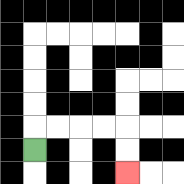{'start': '[1, 6]', 'end': '[5, 7]', 'path_directions': 'U,R,R,R,R,D,D', 'path_coordinates': '[[1, 6], [1, 5], [2, 5], [3, 5], [4, 5], [5, 5], [5, 6], [5, 7]]'}